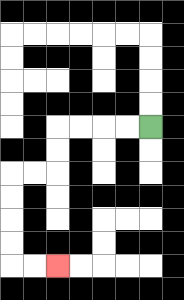{'start': '[6, 5]', 'end': '[2, 11]', 'path_directions': 'L,L,L,L,D,D,L,L,D,D,D,D,R,R', 'path_coordinates': '[[6, 5], [5, 5], [4, 5], [3, 5], [2, 5], [2, 6], [2, 7], [1, 7], [0, 7], [0, 8], [0, 9], [0, 10], [0, 11], [1, 11], [2, 11]]'}